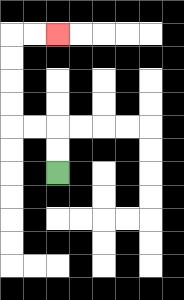{'start': '[2, 7]', 'end': '[2, 1]', 'path_directions': 'U,U,L,L,U,U,U,U,R,R', 'path_coordinates': '[[2, 7], [2, 6], [2, 5], [1, 5], [0, 5], [0, 4], [0, 3], [0, 2], [0, 1], [1, 1], [2, 1]]'}